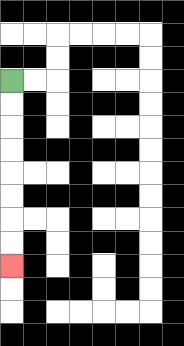{'start': '[0, 3]', 'end': '[0, 11]', 'path_directions': 'D,D,D,D,D,D,D,D', 'path_coordinates': '[[0, 3], [0, 4], [0, 5], [0, 6], [0, 7], [0, 8], [0, 9], [0, 10], [0, 11]]'}